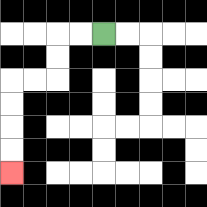{'start': '[4, 1]', 'end': '[0, 7]', 'path_directions': 'L,L,D,D,L,L,D,D,D,D', 'path_coordinates': '[[4, 1], [3, 1], [2, 1], [2, 2], [2, 3], [1, 3], [0, 3], [0, 4], [0, 5], [0, 6], [0, 7]]'}